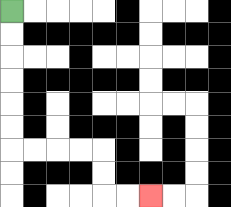{'start': '[0, 0]', 'end': '[6, 8]', 'path_directions': 'D,D,D,D,D,D,R,R,R,R,D,D,R,R', 'path_coordinates': '[[0, 0], [0, 1], [0, 2], [0, 3], [0, 4], [0, 5], [0, 6], [1, 6], [2, 6], [3, 6], [4, 6], [4, 7], [4, 8], [5, 8], [6, 8]]'}